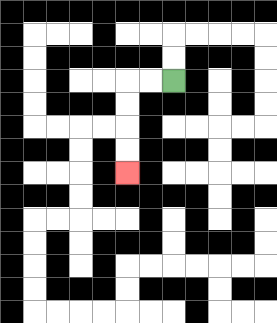{'start': '[7, 3]', 'end': '[5, 7]', 'path_directions': 'L,L,D,D,D,D', 'path_coordinates': '[[7, 3], [6, 3], [5, 3], [5, 4], [5, 5], [5, 6], [5, 7]]'}